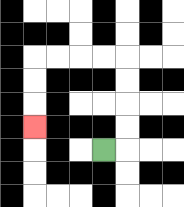{'start': '[4, 6]', 'end': '[1, 5]', 'path_directions': 'R,U,U,U,U,L,L,L,L,D,D,D', 'path_coordinates': '[[4, 6], [5, 6], [5, 5], [5, 4], [5, 3], [5, 2], [4, 2], [3, 2], [2, 2], [1, 2], [1, 3], [1, 4], [1, 5]]'}